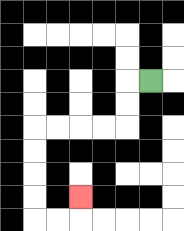{'start': '[6, 3]', 'end': '[3, 8]', 'path_directions': 'L,D,D,L,L,L,L,D,D,D,D,R,R,U', 'path_coordinates': '[[6, 3], [5, 3], [5, 4], [5, 5], [4, 5], [3, 5], [2, 5], [1, 5], [1, 6], [1, 7], [1, 8], [1, 9], [2, 9], [3, 9], [3, 8]]'}